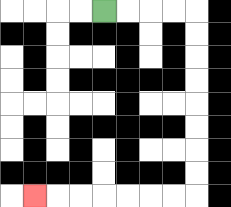{'start': '[4, 0]', 'end': '[1, 8]', 'path_directions': 'R,R,R,R,D,D,D,D,D,D,D,D,L,L,L,L,L,L,L', 'path_coordinates': '[[4, 0], [5, 0], [6, 0], [7, 0], [8, 0], [8, 1], [8, 2], [8, 3], [8, 4], [8, 5], [8, 6], [8, 7], [8, 8], [7, 8], [6, 8], [5, 8], [4, 8], [3, 8], [2, 8], [1, 8]]'}